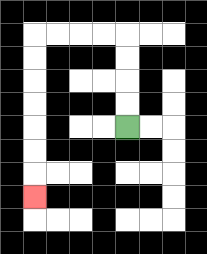{'start': '[5, 5]', 'end': '[1, 8]', 'path_directions': 'U,U,U,U,L,L,L,L,D,D,D,D,D,D,D', 'path_coordinates': '[[5, 5], [5, 4], [5, 3], [5, 2], [5, 1], [4, 1], [3, 1], [2, 1], [1, 1], [1, 2], [1, 3], [1, 4], [1, 5], [1, 6], [1, 7], [1, 8]]'}